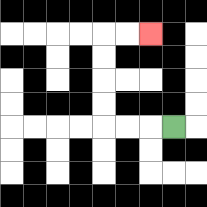{'start': '[7, 5]', 'end': '[6, 1]', 'path_directions': 'L,L,L,U,U,U,U,R,R', 'path_coordinates': '[[7, 5], [6, 5], [5, 5], [4, 5], [4, 4], [4, 3], [4, 2], [4, 1], [5, 1], [6, 1]]'}